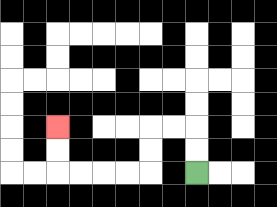{'start': '[8, 7]', 'end': '[2, 5]', 'path_directions': 'U,U,L,L,D,D,L,L,L,L,U,U', 'path_coordinates': '[[8, 7], [8, 6], [8, 5], [7, 5], [6, 5], [6, 6], [6, 7], [5, 7], [4, 7], [3, 7], [2, 7], [2, 6], [2, 5]]'}